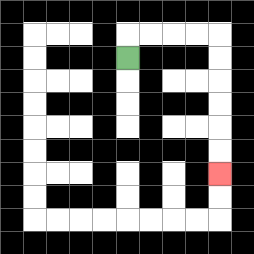{'start': '[5, 2]', 'end': '[9, 7]', 'path_directions': 'U,R,R,R,R,D,D,D,D,D,D', 'path_coordinates': '[[5, 2], [5, 1], [6, 1], [7, 1], [8, 1], [9, 1], [9, 2], [9, 3], [9, 4], [9, 5], [9, 6], [9, 7]]'}